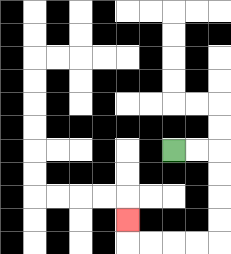{'start': '[7, 6]', 'end': '[5, 9]', 'path_directions': 'R,R,D,D,D,D,L,L,L,L,U', 'path_coordinates': '[[7, 6], [8, 6], [9, 6], [9, 7], [9, 8], [9, 9], [9, 10], [8, 10], [7, 10], [6, 10], [5, 10], [5, 9]]'}